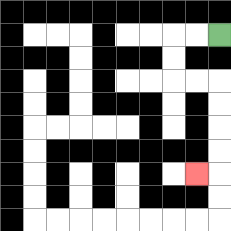{'start': '[9, 1]', 'end': '[8, 7]', 'path_directions': 'L,L,D,D,R,R,D,D,D,D,L', 'path_coordinates': '[[9, 1], [8, 1], [7, 1], [7, 2], [7, 3], [8, 3], [9, 3], [9, 4], [9, 5], [9, 6], [9, 7], [8, 7]]'}